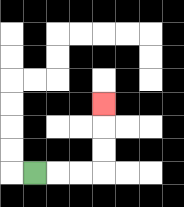{'start': '[1, 7]', 'end': '[4, 4]', 'path_directions': 'R,R,R,U,U,U', 'path_coordinates': '[[1, 7], [2, 7], [3, 7], [4, 7], [4, 6], [4, 5], [4, 4]]'}